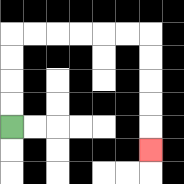{'start': '[0, 5]', 'end': '[6, 6]', 'path_directions': 'U,U,U,U,R,R,R,R,R,R,D,D,D,D,D', 'path_coordinates': '[[0, 5], [0, 4], [0, 3], [0, 2], [0, 1], [1, 1], [2, 1], [3, 1], [4, 1], [5, 1], [6, 1], [6, 2], [6, 3], [6, 4], [6, 5], [6, 6]]'}